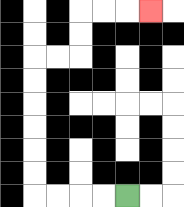{'start': '[5, 8]', 'end': '[6, 0]', 'path_directions': 'L,L,L,L,U,U,U,U,U,U,R,R,U,U,R,R,R', 'path_coordinates': '[[5, 8], [4, 8], [3, 8], [2, 8], [1, 8], [1, 7], [1, 6], [1, 5], [1, 4], [1, 3], [1, 2], [2, 2], [3, 2], [3, 1], [3, 0], [4, 0], [5, 0], [6, 0]]'}